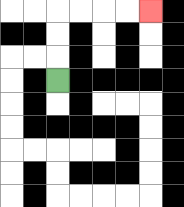{'start': '[2, 3]', 'end': '[6, 0]', 'path_directions': 'U,U,U,R,R,R,R', 'path_coordinates': '[[2, 3], [2, 2], [2, 1], [2, 0], [3, 0], [4, 0], [5, 0], [6, 0]]'}